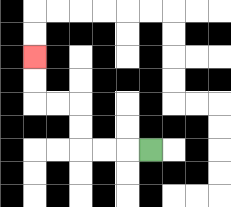{'start': '[6, 6]', 'end': '[1, 2]', 'path_directions': 'L,L,L,U,U,L,L,U,U', 'path_coordinates': '[[6, 6], [5, 6], [4, 6], [3, 6], [3, 5], [3, 4], [2, 4], [1, 4], [1, 3], [1, 2]]'}